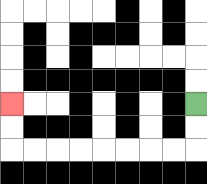{'start': '[8, 4]', 'end': '[0, 4]', 'path_directions': 'D,D,L,L,L,L,L,L,L,L,U,U', 'path_coordinates': '[[8, 4], [8, 5], [8, 6], [7, 6], [6, 6], [5, 6], [4, 6], [3, 6], [2, 6], [1, 6], [0, 6], [0, 5], [0, 4]]'}